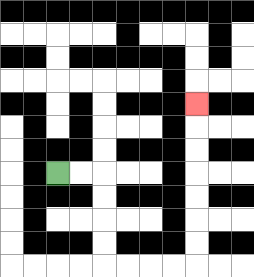{'start': '[2, 7]', 'end': '[8, 4]', 'path_directions': 'R,R,D,D,D,D,R,R,R,R,U,U,U,U,U,U,U', 'path_coordinates': '[[2, 7], [3, 7], [4, 7], [4, 8], [4, 9], [4, 10], [4, 11], [5, 11], [6, 11], [7, 11], [8, 11], [8, 10], [8, 9], [8, 8], [8, 7], [8, 6], [8, 5], [8, 4]]'}